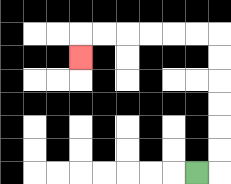{'start': '[8, 7]', 'end': '[3, 2]', 'path_directions': 'R,U,U,U,U,U,U,L,L,L,L,L,L,D', 'path_coordinates': '[[8, 7], [9, 7], [9, 6], [9, 5], [9, 4], [9, 3], [9, 2], [9, 1], [8, 1], [7, 1], [6, 1], [5, 1], [4, 1], [3, 1], [3, 2]]'}